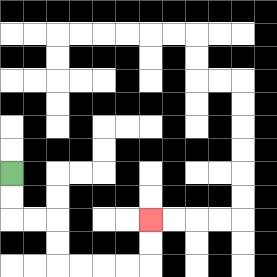{'start': '[0, 7]', 'end': '[6, 9]', 'path_directions': 'D,D,R,R,D,D,R,R,R,R,U,U', 'path_coordinates': '[[0, 7], [0, 8], [0, 9], [1, 9], [2, 9], [2, 10], [2, 11], [3, 11], [4, 11], [5, 11], [6, 11], [6, 10], [6, 9]]'}